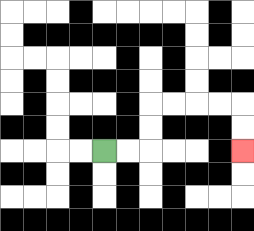{'start': '[4, 6]', 'end': '[10, 6]', 'path_directions': 'R,R,U,U,R,R,R,R,D,D', 'path_coordinates': '[[4, 6], [5, 6], [6, 6], [6, 5], [6, 4], [7, 4], [8, 4], [9, 4], [10, 4], [10, 5], [10, 6]]'}